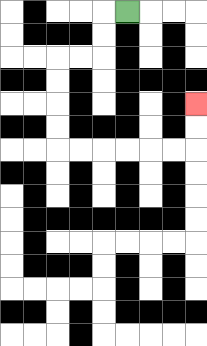{'start': '[5, 0]', 'end': '[8, 4]', 'path_directions': 'L,D,D,L,L,D,D,D,D,R,R,R,R,R,R,U,U', 'path_coordinates': '[[5, 0], [4, 0], [4, 1], [4, 2], [3, 2], [2, 2], [2, 3], [2, 4], [2, 5], [2, 6], [3, 6], [4, 6], [5, 6], [6, 6], [7, 6], [8, 6], [8, 5], [8, 4]]'}